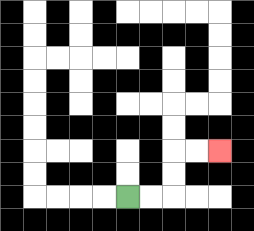{'start': '[5, 8]', 'end': '[9, 6]', 'path_directions': 'R,R,U,U,R,R', 'path_coordinates': '[[5, 8], [6, 8], [7, 8], [7, 7], [7, 6], [8, 6], [9, 6]]'}